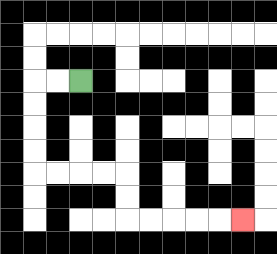{'start': '[3, 3]', 'end': '[10, 9]', 'path_directions': 'L,L,D,D,D,D,R,R,R,R,D,D,R,R,R,R,R', 'path_coordinates': '[[3, 3], [2, 3], [1, 3], [1, 4], [1, 5], [1, 6], [1, 7], [2, 7], [3, 7], [4, 7], [5, 7], [5, 8], [5, 9], [6, 9], [7, 9], [8, 9], [9, 9], [10, 9]]'}